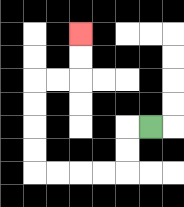{'start': '[6, 5]', 'end': '[3, 1]', 'path_directions': 'L,D,D,L,L,L,L,U,U,U,U,R,R,U,U', 'path_coordinates': '[[6, 5], [5, 5], [5, 6], [5, 7], [4, 7], [3, 7], [2, 7], [1, 7], [1, 6], [1, 5], [1, 4], [1, 3], [2, 3], [3, 3], [3, 2], [3, 1]]'}